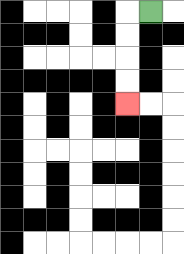{'start': '[6, 0]', 'end': '[5, 4]', 'path_directions': 'L,D,D,D,D', 'path_coordinates': '[[6, 0], [5, 0], [5, 1], [5, 2], [5, 3], [5, 4]]'}